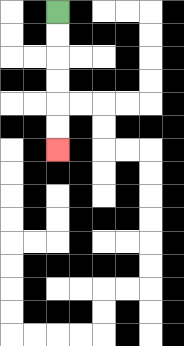{'start': '[2, 0]', 'end': '[2, 6]', 'path_directions': 'D,D,D,D,D,D', 'path_coordinates': '[[2, 0], [2, 1], [2, 2], [2, 3], [2, 4], [2, 5], [2, 6]]'}